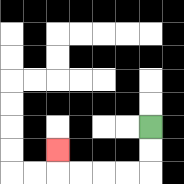{'start': '[6, 5]', 'end': '[2, 6]', 'path_directions': 'D,D,L,L,L,L,U', 'path_coordinates': '[[6, 5], [6, 6], [6, 7], [5, 7], [4, 7], [3, 7], [2, 7], [2, 6]]'}